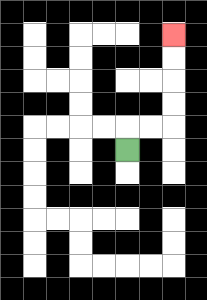{'start': '[5, 6]', 'end': '[7, 1]', 'path_directions': 'U,R,R,U,U,U,U', 'path_coordinates': '[[5, 6], [5, 5], [6, 5], [7, 5], [7, 4], [7, 3], [7, 2], [7, 1]]'}